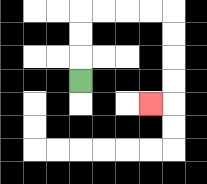{'start': '[3, 3]', 'end': '[6, 4]', 'path_directions': 'U,U,U,R,R,R,R,D,D,D,D,L', 'path_coordinates': '[[3, 3], [3, 2], [3, 1], [3, 0], [4, 0], [5, 0], [6, 0], [7, 0], [7, 1], [7, 2], [7, 3], [7, 4], [6, 4]]'}